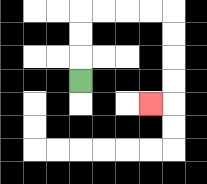{'start': '[3, 3]', 'end': '[6, 4]', 'path_directions': 'U,U,U,R,R,R,R,D,D,D,D,L', 'path_coordinates': '[[3, 3], [3, 2], [3, 1], [3, 0], [4, 0], [5, 0], [6, 0], [7, 0], [7, 1], [7, 2], [7, 3], [7, 4], [6, 4]]'}